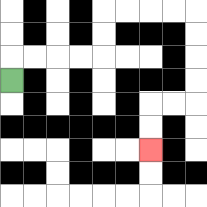{'start': '[0, 3]', 'end': '[6, 6]', 'path_directions': 'U,R,R,R,R,U,U,R,R,R,R,D,D,D,D,L,L,D,D', 'path_coordinates': '[[0, 3], [0, 2], [1, 2], [2, 2], [3, 2], [4, 2], [4, 1], [4, 0], [5, 0], [6, 0], [7, 0], [8, 0], [8, 1], [8, 2], [8, 3], [8, 4], [7, 4], [6, 4], [6, 5], [6, 6]]'}